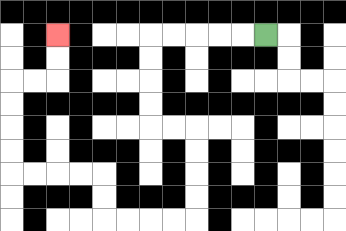{'start': '[11, 1]', 'end': '[2, 1]', 'path_directions': 'L,L,L,L,L,D,D,D,D,R,R,D,D,D,D,L,L,L,L,U,U,L,L,L,L,U,U,U,U,R,R,U,U', 'path_coordinates': '[[11, 1], [10, 1], [9, 1], [8, 1], [7, 1], [6, 1], [6, 2], [6, 3], [6, 4], [6, 5], [7, 5], [8, 5], [8, 6], [8, 7], [8, 8], [8, 9], [7, 9], [6, 9], [5, 9], [4, 9], [4, 8], [4, 7], [3, 7], [2, 7], [1, 7], [0, 7], [0, 6], [0, 5], [0, 4], [0, 3], [1, 3], [2, 3], [2, 2], [2, 1]]'}